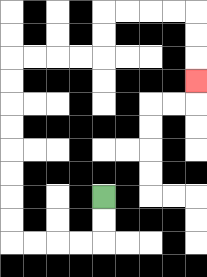{'start': '[4, 8]', 'end': '[8, 3]', 'path_directions': 'D,D,L,L,L,L,U,U,U,U,U,U,U,U,R,R,R,R,U,U,R,R,R,R,D,D,D', 'path_coordinates': '[[4, 8], [4, 9], [4, 10], [3, 10], [2, 10], [1, 10], [0, 10], [0, 9], [0, 8], [0, 7], [0, 6], [0, 5], [0, 4], [0, 3], [0, 2], [1, 2], [2, 2], [3, 2], [4, 2], [4, 1], [4, 0], [5, 0], [6, 0], [7, 0], [8, 0], [8, 1], [8, 2], [8, 3]]'}